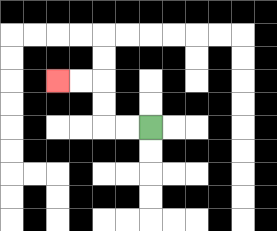{'start': '[6, 5]', 'end': '[2, 3]', 'path_directions': 'L,L,U,U,L,L', 'path_coordinates': '[[6, 5], [5, 5], [4, 5], [4, 4], [4, 3], [3, 3], [2, 3]]'}